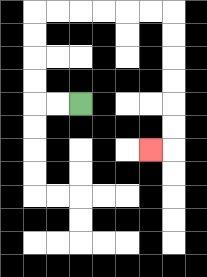{'start': '[3, 4]', 'end': '[6, 6]', 'path_directions': 'L,L,U,U,U,U,R,R,R,R,R,R,D,D,D,D,D,D,L', 'path_coordinates': '[[3, 4], [2, 4], [1, 4], [1, 3], [1, 2], [1, 1], [1, 0], [2, 0], [3, 0], [4, 0], [5, 0], [6, 0], [7, 0], [7, 1], [7, 2], [7, 3], [7, 4], [7, 5], [7, 6], [6, 6]]'}